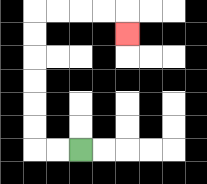{'start': '[3, 6]', 'end': '[5, 1]', 'path_directions': 'L,L,U,U,U,U,U,U,R,R,R,R,D', 'path_coordinates': '[[3, 6], [2, 6], [1, 6], [1, 5], [1, 4], [1, 3], [1, 2], [1, 1], [1, 0], [2, 0], [3, 0], [4, 0], [5, 0], [5, 1]]'}